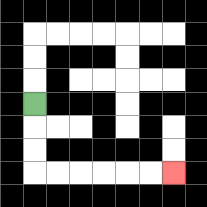{'start': '[1, 4]', 'end': '[7, 7]', 'path_directions': 'D,D,D,R,R,R,R,R,R', 'path_coordinates': '[[1, 4], [1, 5], [1, 6], [1, 7], [2, 7], [3, 7], [4, 7], [5, 7], [6, 7], [7, 7]]'}